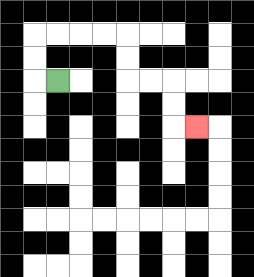{'start': '[2, 3]', 'end': '[8, 5]', 'path_directions': 'L,U,U,R,R,R,R,D,D,R,R,D,D,R', 'path_coordinates': '[[2, 3], [1, 3], [1, 2], [1, 1], [2, 1], [3, 1], [4, 1], [5, 1], [5, 2], [5, 3], [6, 3], [7, 3], [7, 4], [7, 5], [8, 5]]'}